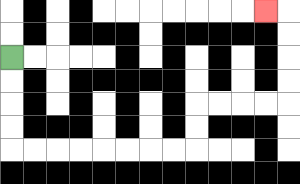{'start': '[0, 2]', 'end': '[11, 0]', 'path_directions': 'D,D,D,D,R,R,R,R,R,R,R,R,U,U,R,R,R,R,U,U,U,U,L', 'path_coordinates': '[[0, 2], [0, 3], [0, 4], [0, 5], [0, 6], [1, 6], [2, 6], [3, 6], [4, 6], [5, 6], [6, 6], [7, 6], [8, 6], [8, 5], [8, 4], [9, 4], [10, 4], [11, 4], [12, 4], [12, 3], [12, 2], [12, 1], [12, 0], [11, 0]]'}